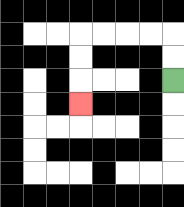{'start': '[7, 3]', 'end': '[3, 4]', 'path_directions': 'U,U,L,L,L,L,D,D,D', 'path_coordinates': '[[7, 3], [7, 2], [7, 1], [6, 1], [5, 1], [4, 1], [3, 1], [3, 2], [3, 3], [3, 4]]'}